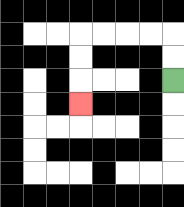{'start': '[7, 3]', 'end': '[3, 4]', 'path_directions': 'U,U,L,L,L,L,D,D,D', 'path_coordinates': '[[7, 3], [7, 2], [7, 1], [6, 1], [5, 1], [4, 1], [3, 1], [3, 2], [3, 3], [3, 4]]'}